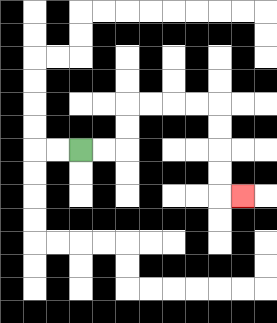{'start': '[3, 6]', 'end': '[10, 8]', 'path_directions': 'R,R,U,U,R,R,R,R,D,D,D,D,R', 'path_coordinates': '[[3, 6], [4, 6], [5, 6], [5, 5], [5, 4], [6, 4], [7, 4], [8, 4], [9, 4], [9, 5], [9, 6], [9, 7], [9, 8], [10, 8]]'}